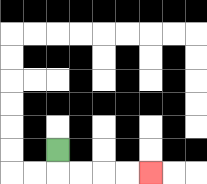{'start': '[2, 6]', 'end': '[6, 7]', 'path_directions': 'D,R,R,R,R', 'path_coordinates': '[[2, 6], [2, 7], [3, 7], [4, 7], [5, 7], [6, 7]]'}